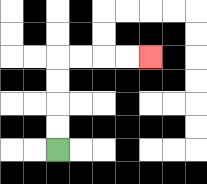{'start': '[2, 6]', 'end': '[6, 2]', 'path_directions': 'U,U,U,U,R,R,R,R', 'path_coordinates': '[[2, 6], [2, 5], [2, 4], [2, 3], [2, 2], [3, 2], [4, 2], [5, 2], [6, 2]]'}